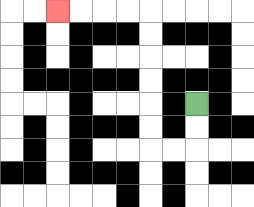{'start': '[8, 4]', 'end': '[2, 0]', 'path_directions': 'D,D,L,L,U,U,U,U,U,U,L,L,L,L', 'path_coordinates': '[[8, 4], [8, 5], [8, 6], [7, 6], [6, 6], [6, 5], [6, 4], [6, 3], [6, 2], [6, 1], [6, 0], [5, 0], [4, 0], [3, 0], [2, 0]]'}